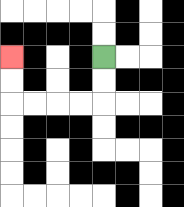{'start': '[4, 2]', 'end': '[0, 2]', 'path_directions': 'D,D,L,L,L,L,U,U', 'path_coordinates': '[[4, 2], [4, 3], [4, 4], [3, 4], [2, 4], [1, 4], [0, 4], [0, 3], [0, 2]]'}